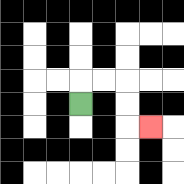{'start': '[3, 4]', 'end': '[6, 5]', 'path_directions': 'U,R,R,D,D,R', 'path_coordinates': '[[3, 4], [3, 3], [4, 3], [5, 3], [5, 4], [5, 5], [6, 5]]'}